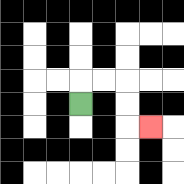{'start': '[3, 4]', 'end': '[6, 5]', 'path_directions': 'U,R,R,D,D,R', 'path_coordinates': '[[3, 4], [3, 3], [4, 3], [5, 3], [5, 4], [5, 5], [6, 5]]'}